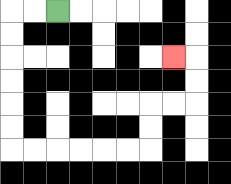{'start': '[2, 0]', 'end': '[7, 2]', 'path_directions': 'L,L,D,D,D,D,D,D,R,R,R,R,R,R,U,U,R,R,U,U,L', 'path_coordinates': '[[2, 0], [1, 0], [0, 0], [0, 1], [0, 2], [0, 3], [0, 4], [0, 5], [0, 6], [1, 6], [2, 6], [3, 6], [4, 6], [5, 6], [6, 6], [6, 5], [6, 4], [7, 4], [8, 4], [8, 3], [8, 2], [7, 2]]'}